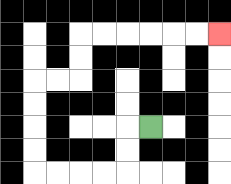{'start': '[6, 5]', 'end': '[9, 1]', 'path_directions': 'L,D,D,L,L,L,L,U,U,U,U,R,R,U,U,R,R,R,R,R,R', 'path_coordinates': '[[6, 5], [5, 5], [5, 6], [5, 7], [4, 7], [3, 7], [2, 7], [1, 7], [1, 6], [1, 5], [1, 4], [1, 3], [2, 3], [3, 3], [3, 2], [3, 1], [4, 1], [5, 1], [6, 1], [7, 1], [8, 1], [9, 1]]'}